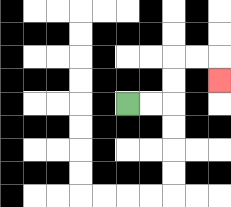{'start': '[5, 4]', 'end': '[9, 3]', 'path_directions': 'R,R,U,U,R,R,D', 'path_coordinates': '[[5, 4], [6, 4], [7, 4], [7, 3], [7, 2], [8, 2], [9, 2], [9, 3]]'}